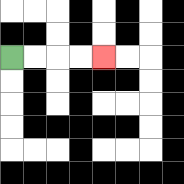{'start': '[0, 2]', 'end': '[4, 2]', 'path_directions': 'R,R,R,R', 'path_coordinates': '[[0, 2], [1, 2], [2, 2], [3, 2], [4, 2]]'}